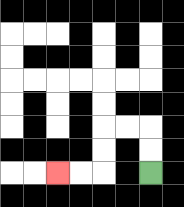{'start': '[6, 7]', 'end': '[2, 7]', 'path_directions': 'U,U,L,L,D,D,L,L', 'path_coordinates': '[[6, 7], [6, 6], [6, 5], [5, 5], [4, 5], [4, 6], [4, 7], [3, 7], [2, 7]]'}